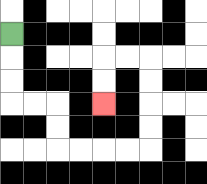{'start': '[0, 1]', 'end': '[4, 4]', 'path_directions': 'D,D,D,R,R,D,D,R,R,R,R,U,U,U,U,L,L,D,D', 'path_coordinates': '[[0, 1], [0, 2], [0, 3], [0, 4], [1, 4], [2, 4], [2, 5], [2, 6], [3, 6], [4, 6], [5, 6], [6, 6], [6, 5], [6, 4], [6, 3], [6, 2], [5, 2], [4, 2], [4, 3], [4, 4]]'}